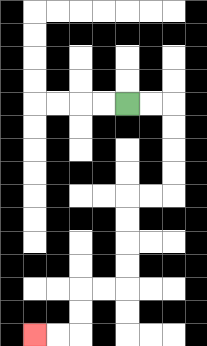{'start': '[5, 4]', 'end': '[1, 14]', 'path_directions': 'R,R,D,D,D,D,L,L,D,D,D,D,L,L,D,D,L,L', 'path_coordinates': '[[5, 4], [6, 4], [7, 4], [7, 5], [7, 6], [7, 7], [7, 8], [6, 8], [5, 8], [5, 9], [5, 10], [5, 11], [5, 12], [4, 12], [3, 12], [3, 13], [3, 14], [2, 14], [1, 14]]'}